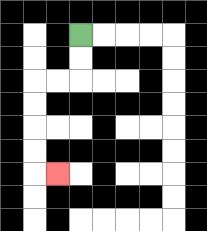{'start': '[3, 1]', 'end': '[2, 7]', 'path_directions': 'D,D,L,L,D,D,D,D,R', 'path_coordinates': '[[3, 1], [3, 2], [3, 3], [2, 3], [1, 3], [1, 4], [1, 5], [1, 6], [1, 7], [2, 7]]'}